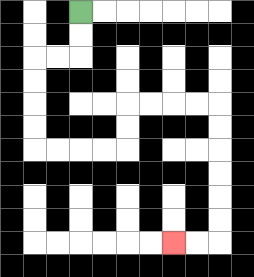{'start': '[3, 0]', 'end': '[7, 10]', 'path_directions': 'D,D,L,L,D,D,D,D,R,R,R,R,U,U,R,R,R,R,D,D,D,D,D,D,L,L', 'path_coordinates': '[[3, 0], [3, 1], [3, 2], [2, 2], [1, 2], [1, 3], [1, 4], [1, 5], [1, 6], [2, 6], [3, 6], [4, 6], [5, 6], [5, 5], [5, 4], [6, 4], [7, 4], [8, 4], [9, 4], [9, 5], [9, 6], [9, 7], [9, 8], [9, 9], [9, 10], [8, 10], [7, 10]]'}